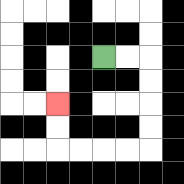{'start': '[4, 2]', 'end': '[2, 4]', 'path_directions': 'R,R,D,D,D,D,L,L,L,L,U,U', 'path_coordinates': '[[4, 2], [5, 2], [6, 2], [6, 3], [6, 4], [6, 5], [6, 6], [5, 6], [4, 6], [3, 6], [2, 6], [2, 5], [2, 4]]'}